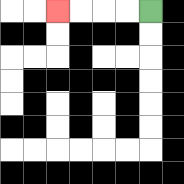{'start': '[6, 0]', 'end': '[2, 0]', 'path_directions': 'L,L,L,L', 'path_coordinates': '[[6, 0], [5, 0], [4, 0], [3, 0], [2, 0]]'}